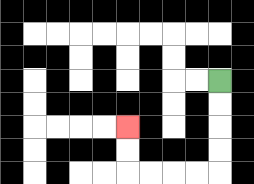{'start': '[9, 3]', 'end': '[5, 5]', 'path_directions': 'D,D,D,D,L,L,L,L,U,U', 'path_coordinates': '[[9, 3], [9, 4], [9, 5], [9, 6], [9, 7], [8, 7], [7, 7], [6, 7], [5, 7], [5, 6], [5, 5]]'}